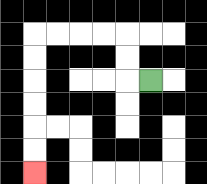{'start': '[6, 3]', 'end': '[1, 7]', 'path_directions': 'L,U,U,L,L,L,L,D,D,D,D,D,D', 'path_coordinates': '[[6, 3], [5, 3], [5, 2], [5, 1], [4, 1], [3, 1], [2, 1], [1, 1], [1, 2], [1, 3], [1, 4], [1, 5], [1, 6], [1, 7]]'}